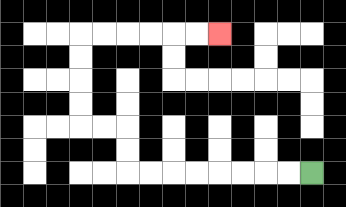{'start': '[13, 7]', 'end': '[9, 1]', 'path_directions': 'L,L,L,L,L,L,L,L,U,U,L,L,U,U,U,U,R,R,R,R,R,R', 'path_coordinates': '[[13, 7], [12, 7], [11, 7], [10, 7], [9, 7], [8, 7], [7, 7], [6, 7], [5, 7], [5, 6], [5, 5], [4, 5], [3, 5], [3, 4], [3, 3], [3, 2], [3, 1], [4, 1], [5, 1], [6, 1], [7, 1], [8, 1], [9, 1]]'}